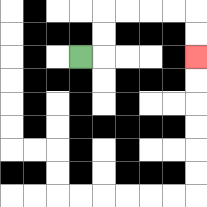{'start': '[3, 2]', 'end': '[8, 2]', 'path_directions': 'R,U,U,R,R,R,R,D,D', 'path_coordinates': '[[3, 2], [4, 2], [4, 1], [4, 0], [5, 0], [6, 0], [7, 0], [8, 0], [8, 1], [8, 2]]'}